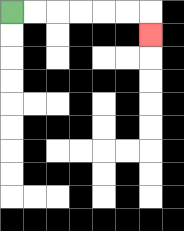{'start': '[0, 0]', 'end': '[6, 1]', 'path_directions': 'R,R,R,R,R,R,D', 'path_coordinates': '[[0, 0], [1, 0], [2, 0], [3, 0], [4, 0], [5, 0], [6, 0], [6, 1]]'}